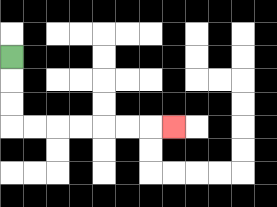{'start': '[0, 2]', 'end': '[7, 5]', 'path_directions': 'D,D,D,R,R,R,R,R,R,R', 'path_coordinates': '[[0, 2], [0, 3], [0, 4], [0, 5], [1, 5], [2, 5], [3, 5], [4, 5], [5, 5], [6, 5], [7, 5]]'}